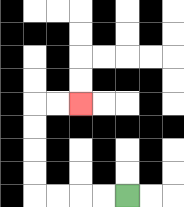{'start': '[5, 8]', 'end': '[3, 4]', 'path_directions': 'L,L,L,L,U,U,U,U,R,R', 'path_coordinates': '[[5, 8], [4, 8], [3, 8], [2, 8], [1, 8], [1, 7], [1, 6], [1, 5], [1, 4], [2, 4], [3, 4]]'}